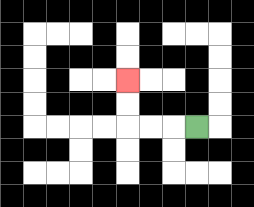{'start': '[8, 5]', 'end': '[5, 3]', 'path_directions': 'L,L,L,U,U', 'path_coordinates': '[[8, 5], [7, 5], [6, 5], [5, 5], [5, 4], [5, 3]]'}